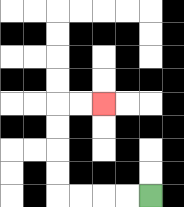{'start': '[6, 8]', 'end': '[4, 4]', 'path_directions': 'L,L,L,L,U,U,U,U,R,R', 'path_coordinates': '[[6, 8], [5, 8], [4, 8], [3, 8], [2, 8], [2, 7], [2, 6], [2, 5], [2, 4], [3, 4], [4, 4]]'}